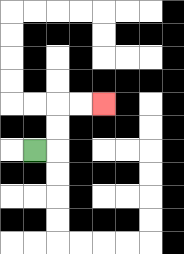{'start': '[1, 6]', 'end': '[4, 4]', 'path_directions': 'R,U,U,R,R', 'path_coordinates': '[[1, 6], [2, 6], [2, 5], [2, 4], [3, 4], [4, 4]]'}